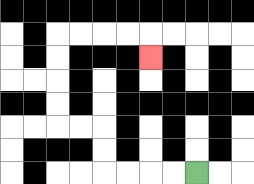{'start': '[8, 7]', 'end': '[6, 2]', 'path_directions': 'L,L,L,L,U,U,L,L,U,U,U,U,R,R,R,R,D', 'path_coordinates': '[[8, 7], [7, 7], [6, 7], [5, 7], [4, 7], [4, 6], [4, 5], [3, 5], [2, 5], [2, 4], [2, 3], [2, 2], [2, 1], [3, 1], [4, 1], [5, 1], [6, 1], [6, 2]]'}